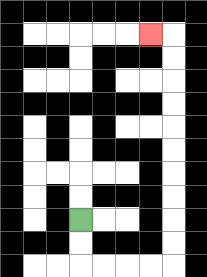{'start': '[3, 9]', 'end': '[6, 1]', 'path_directions': 'D,D,R,R,R,R,U,U,U,U,U,U,U,U,U,U,L', 'path_coordinates': '[[3, 9], [3, 10], [3, 11], [4, 11], [5, 11], [6, 11], [7, 11], [7, 10], [7, 9], [7, 8], [7, 7], [7, 6], [7, 5], [7, 4], [7, 3], [7, 2], [7, 1], [6, 1]]'}